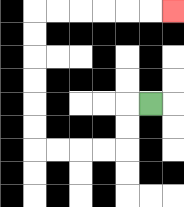{'start': '[6, 4]', 'end': '[7, 0]', 'path_directions': 'L,D,D,L,L,L,L,U,U,U,U,U,U,R,R,R,R,R,R', 'path_coordinates': '[[6, 4], [5, 4], [5, 5], [5, 6], [4, 6], [3, 6], [2, 6], [1, 6], [1, 5], [1, 4], [1, 3], [1, 2], [1, 1], [1, 0], [2, 0], [3, 0], [4, 0], [5, 0], [6, 0], [7, 0]]'}